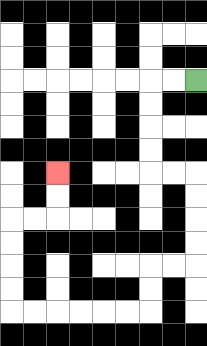{'start': '[8, 3]', 'end': '[2, 7]', 'path_directions': 'L,L,D,D,D,D,R,R,D,D,D,D,L,L,D,D,L,L,L,L,L,L,U,U,U,U,R,R,U,U', 'path_coordinates': '[[8, 3], [7, 3], [6, 3], [6, 4], [6, 5], [6, 6], [6, 7], [7, 7], [8, 7], [8, 8], [8, 9], [8, 10], [8, 11], [7, 11], [6, 11], [6, 12], [6, 13], [5, 13], [4, 13], [3, 13], [2, 13], [1, 13], [0, 13], [0, 12], [0, 11], [0, 10], [0, 9], [1, 9], [2, 9], [2, 8], [2, 7]]'}